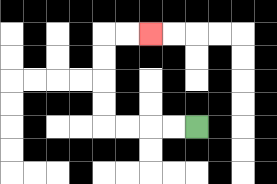{'start': '[8, 5]', 'end': '[6, 1]', 'path_directions': 'L,L,L,L,U,U,U,U,R,R', 'path_coordinates': '[[8, 5], [7, 5], [6, 5], [5, 5], [4, 5], [4, 4], [4, 3], [4, 2], [4, 1], [5, 1], [6, 1]]'}